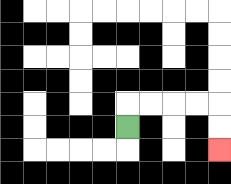{'start': '[5, 5]', 'end': '[9, 6]', 'path_directions': 'U,R,R,R,R,D,D', 'path_coordinates': '[[5, 5], [5, 4], [6, 4], [7, 4], [8, 4], [9, 4], [9, 5], [9, 6]]'}